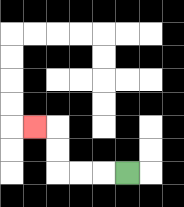{'start': '[5, 7]', 'end': '[1, 5]', 'path_directions': 'L,L,L,U,U,L', 'path_coordinates': '[[5, 7], [4, 7], [3, 7], [2, 7], [2, 6], [2, 5], [1, 5]]'}